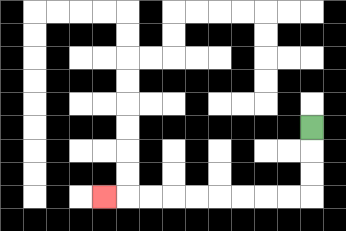{'start': '[13, 5]', 'end': '[4, 8]', 'path_directions': 'D,D,D,L,L,L,L,L,L,L,L,L', 'path_coordinates': '[[13, 5], [13, 6], [13, 7], [13, 8], [12, 8], [11, 8], [10, 8], [9, 8], [8, 8], [7, 8], [6, 8], [5, 8], [4, 8]]'}